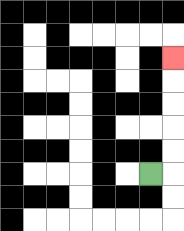{'start': '[6, 7]', 'end': '[7, 2]', 'path_directions': 'R,U,U,U,U,U', 'path_coordinates': '[[6, 7], [7, 7], [7, 6], [7, 5], [7, 4], [7, 3], [7, 2]]'}